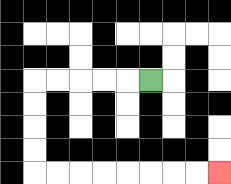{'start': '[6, 3]', 'end': '[9, 7]', 'path_directions': 'L,L,L,L,L,D,D,D,D,R,R,R,R,R,R,R,R', 'path_coordinates': '[[6, 3], [5, 3], [4, 3], [3, 3], [2, 3], [1, 3], [1, 4], [1, 5], [1, 6], [1, 7], [2, 7], [3, 7], [4, 7], [5, 7], [6, 7], [7, 7], [8, 7], [9, 7]]'}